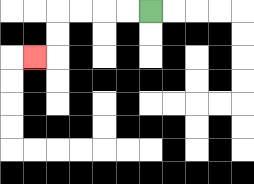{'start': '[6, 0]', 'end': '[1, 2]', 'path_directions': 'L,L,L,L,D,D,L', 'path_coordinates': '[[6, 0], [5, 0], [4, 0], [3, 0], [2, 0], [2, 1], [2, 2], [1, 2]]'}